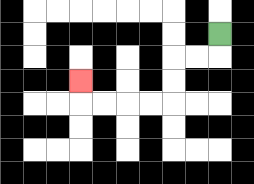{'start': '[9, 1]', 'end': '[3, 3]', 'path_directions': 'D,L,L,D,D,L,L,L,L,U', 'path_coordinates': '[[9, 1], [9, 2], [8, 2], [7, 2], [7, 3], [7, 4], [6, 4], [5, 4], [4, 4], [3, 4], [3, 3]]'}